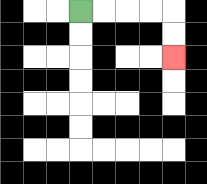{'start': '[3, 0]', 'end': '[7, 2]', 'path_directions': 'R,R,R,R,D,D', 'path_coordinates': '[[3, 0], [4, 0], [5, 0], [6, 0], [7, 0], [7, 1], [7, 2]]'}